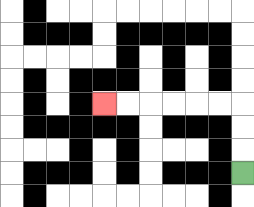{'start': '[10, 7]', 'end': '[4, 4]', 'path_directions': 'U,U,U,L,L,L,L,L,L', 'path_coordinates': '[[10, 7], [10, 6], [10, 5], [10, 4], [9, 4], [8, 4], [7, 4], [6, 4], [5, 4], [4, 4]]'}